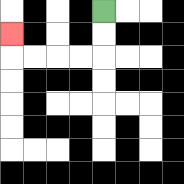{'start': '[4, 0]', 'end': '[0, 1]', 'path_directions': 'D,D,L,L,L,L,U', 'path_coordinates': '[[4, 0], [4, 1], [4, 2], [3, 2], [2, 2], [1, 2], [0, 2], [0, 1]]'}